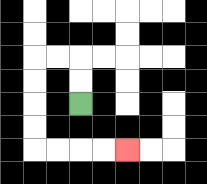{'start': '[3, 4]', 'end': '[5, 6]', 'path_directions': 'U,U,L,L,D,D,D,D,R,R,R,R', 'path_coordinates': '[[3, 4], [3, 3], [3, 2], [2, 2], [1, 2], [1, 3], [1, 4], [1, 5], [1, 6], [2, 6], [3, 6], [4, 6], [5, 6]]'}